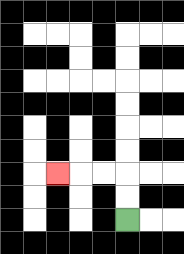{'start': '[5, 9]', 'end': '[2, 7]', 'path_directions': 'U,U,L,L,L', 'path_coordinates': '[[5, 9], [5, 8], [5, 7], [4, 7], [3, 7], [2, 7]]'}